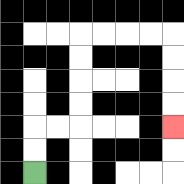{'start': '[1, 7]', 'end': '[7, 5]', 'path_directions': 'U,U,R,R,U,U,U,U,R,R,R,R,D,D,D,D', 'path_coordinates': '[[1, 7], [1, 6], [1, 5], [2, 5], [3, 5], [3, 4], [3, 3], [3, 2], [3, 1], [4, 1], [5, 1], [6, 1], [7, 1], [7, 2], [7, 3], [7, 4], [7, 5]]'}